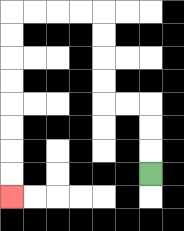{'start': '[6, 7]', 'end': '[0, 8]', 'path_directions': 'U,U,U,L,L,U,U,U,U,L,L,L,L,D,D,D,D,D,D,D,D', 'path_coordinates': '[[6, 7], [6, 6], [6, 5], [6, 4], [5, 4], [4, 4], [4, 3], [4, 2], [4, 1], [4, 0], [3, 0], [2, 0], [1, 0], [0, 0], [0, 1], [0, 2], [0, 3], [0, 4], [0, 5], [0, 6], [0, 7], [0, 8]]'}